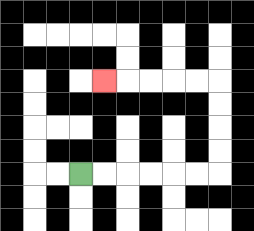{'start': '[3, 7]', 'end': '[4, 3]', 'path_directions': 'R,R,R,R,R,R,U,U,U,U,L,L,L,L,L', 'path_coordinates': '[[3, 7], [4, 7], [5, 7], [6, 7], [7, 7], [8, 7], [9, 7], [9, 6], [9, 5], [9, 4], [9, 3], [8, 3], [7, 3], [6, 3], [5, 3], [4, 3]]'}